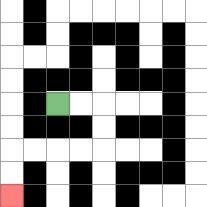{'start': '[2, 4]', 'end': '[0, 8]', 'path_directions': 'R,R,D,D,L,L,L,L,D,D', 'path_coordinates': '[[2, 4], [3, 4], [4, 4], [4, 5], [4, 6], [3, 6], [2, 6], [1, 6], [0, 6], [0, 7], [0, 8]]'}